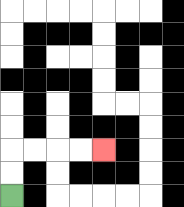{'start': '[0, 8]', 'end': '[4, 6]', 'path_directions': 'U,U,R,R,R,R', 'path_coordinates': '[[0, 8], [0, 7], [0, 6], [1, 6], [2, 6], [3, 6], [4, 6]]'}